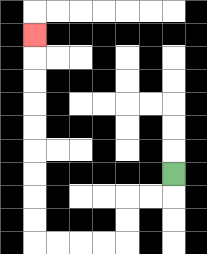{'start': '[7, 7]', 'end': '[1, 1]', 'path_directions': 'D,L,L,D,D,L,L,L,L,U,U,U,U,U,U,U,U,U', 'path_coordinates': '[[7, 7], [7, 8], [6, 8], [5, 8], [5, 9], [5, 10], [4, 10], [3, 10], [2, 10], [1, 10], [1, 9], [1, 8], [1, 7], [1, 6], [1, 5], [1, 4], [1, 3], [1, 2], [1, 1]]'}